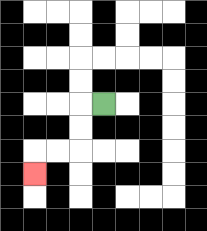{'start': '[4, 4]', 'end': '[1, 7]', 'path_directions': 'L,D,D,L,L,D', 'path_coordinates': '[[4, 4], [3, 4], [3, 5], [3, 6], [2, 6], [1, 6], [1, 7]]'}